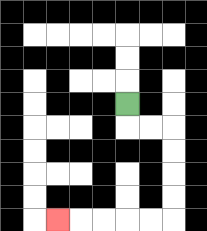{'start': '[5, 4]', 'end': '[2, 9]', 'path_directions': 'D,R,R,D,D,D,D,L,L,L,L,L', 'path_coordinates': '[[5, 4], [5, 5], [6, 5], [7, 5], [7, 6], [7, 7], [7, 8], [7, 9], [6, 9], [5, 9], [4, 9], [3, 9], [2, 9]]'}